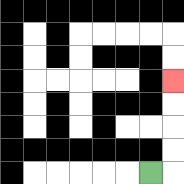{'start': '[6, 7]', 'end': '[7, 3]', 'path_directions': 'R,U,U,U,U', 'path_coordinates': '[[6, 7], [7, 7], [7, 6], [7, 5], [7, 4], [7, 3]]'}